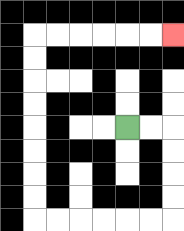{'start': '[5, 5]', 'end': '[7, 1]', 'path_directions': 'R,R,D,D,D,D,L,L,L,L,L,L,U,U,U,U,U,U,U,U,R,R,R,R,R,R', 'path_coordinates': '[[5, 5], [6, 5], [7, 5], [7, 6], [7, 7], [7, 8], [7, 9], [6, 9], [5, 9], [4, 9], [3, 9], [2, 9], [1, 9], [1, 8], [1, 7], [1, 6], [1, 5], [1, 4], [1, 3], [1, 2], [1, 1], [2, 1], [3, 1], [4, 1], [5, 1], [6, 1], [7, 1]]'}